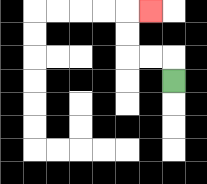{'start': '[7, 3]', 'end': '[6, 0]', 'path_directions': 'U,L,L,U,U,R', 'path_coordinates': '[[7, 3], [7, 2], [6, 2], [5, 2], [5, 1], [5, 0], [6, 0]]'}